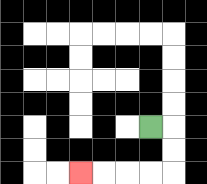{'start': '[6, 5]', 'end': '[3, 7]', 'path_directions': 'R,D,D,L,L,L,L', 'path_coordinates': '[[6, 5], [7, 5], [7, 6], [7, 7], [6, 7], [5, 7], [4, 7], [3, 7]]'}